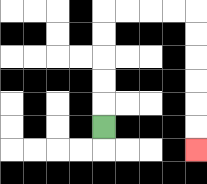{'start': '[4, 5]', 'end': '[8, 6]', 'path_directions': 'U,U,U,U,U,R,R,R,R,D,D,D,D,D,D', 'path_coordinates': '[[4, 5], [4, 4], [4, 3], [4, 2], [4, 1], [4, 0], [5, 0], [6, 0], [7, 0], [8, 0], [8, 1], [8, 2], [8, 3], [8, 4], [8, 5], [8, 6]]'}